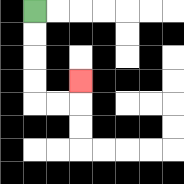{'start': '[1, 0]', 'end': '[3, 3]', 'path_directions': 'D,D,D,D,R,R,U', 'path_coordinates': '[[1, 0], [1, 1], [1, 2], [1, 3], [1, 4], [2, 4], [3, 4], [3, 3]]'}